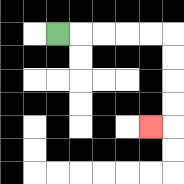{'start': '[2, 1]', 'end': '[6, 5]', 'path_directions': 'R,R,R,R,R,D,D,D,D,L', 'path_coordinates': '[[2, 1], [3, 1], [4, 1], [5, 1], [6, 1], [7, 1], [7, 2], [7, 3], [7, 4], [7, 5], [6, 5]]'}